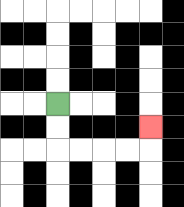{'start': '[2, 4]', 'end': '[6, 5]', 'path_directions': 'D,D,R,R,R,R,U', 'path_coordinates': '[[2, 4], [2, 5], [2, 6], [3, 6], [4, 6], [5, 6], [6, 6], [6, 5]]'}